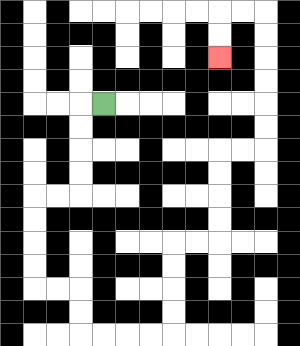{'start': '[4, 4]', 'end': '[9, 2]', 'path_directions': 'L,D,D,D,D,L,L,D,D,D,D,R,R,D,D,R,R,R,R,U,U,U,U,R,R,U,U,U,U,R,R,U,U,U,U,U,U,L,L,D,D', 'path_coordinates': '[[4, 4], [3, 4], [3, 5], [3, 6], [3, 7], [3, 8], [2, 8], [1, 8], [1, 9], [1, 10], [1, 11], [1, 12], [2, 12], [3, 12], [3, 13], [3, 14], [4, 14], [5, 14], [6, 14], [7, 14], [7, 13], [7, 12], [7, 11], [7, 10], [8, 10], [9, 10], [9, 9], [9, 8], [9, 7], [9, 6], [10, 6], [11, 6], [11, 5], [11, 4], [11, 3], [11, 2], [11, 1], [11, 0], [10, 0], [9, 0], [9, 1], [9, 2]]'}